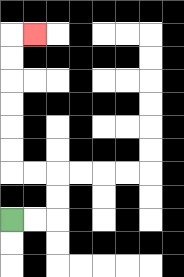{'start': '[0, 9]', 'end': '[1, 1]', 'path_directions': 'R,R,U,U,L,L,U,U,U,U,U,U,R', 'path_coordinates': '[[0, 9], [1, 9], [2, 9], [2, 8], [2, 7], [1, 7], [0, 7], [0, 6], [0, 5], [0, 4], [0, 3], [0, 2], [0, 1], [1, 1]]'}